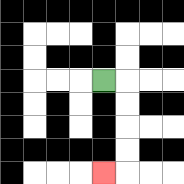{'start': '[4, 3]', 'end': '[4, 7]', 'path_directions': 'R,D,D,D,D,L', 'path_coordinates': '[[4, 3], [5, 3], [5, 4], [5, 5], [5, 6], [5, 7], [4, 7]]'}